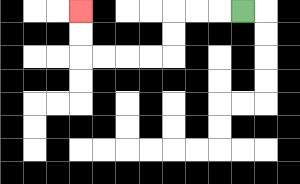{'start': '[10, 0]', 'end': '[3, 0]', 'path_directions': 'L,L,L,D,D,L,L,L,L,U,U', 'path_coordinates': '[[10, 0], [9, 0], [8, 0], [7, 0], [7, 1], [7, 2], [6, 2], [5, 2], [4, 2], [3, 2], [3, 1], [3, 0]]'}